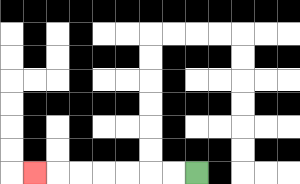{'start': '[8, 7]', 'end': '[1, 7]', 'path_directions': 'L,L,L,L,L,L,L', 'path_coordinates': '[[8, 7], [7, 7], [6, 7], [5, 7], [4, 7], [3, 7], [2, 7], [1, 7]]'}